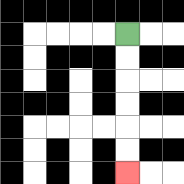{'start': '[5, 1]', 'end': '[5, 7]', 'path_directions': 'D,D,D,D,D,D', 'path_coordinates': '[[5, 1], [5, 2], [5, 3], [5, 4], [5, 5], [5, 6], [5, 7]]'}